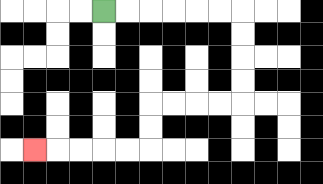{'start': '[4, 0]', 'end': '[1, 6]', 'path_directions': 'R,R,R,R,R,R,D,D,D,D,L,L,L,L,D,D,L,L,L,L,L', 'path_coordinates': '[[4, 0], [5, 0], [6, 0], [7, 0], [8, 0], [9, 0], [10, 0], [10, 1], [10, 2], [10, 3], [10, 4], [9, 4], [8, 4], [7, 4], [6, 4], [6, 5], [6, 6], [5, 6], [4, 6], [3, 6], [2, 6], [1, 6]]'}